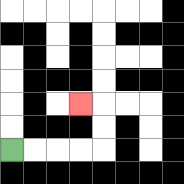{'start': '[0, 6]', 'end': '[3, 4]', 'path_directions': 'R,R,R,R,U,U,L', 'path_coordinates': '[[0, 6], [1, 6], [2, 6], [3, 6], [4, 6], [4, 5], [4, 4], [3, 4]]'}